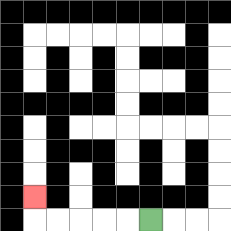{'start': '[6, 9]', 'end': '[1, 8]', 'path_directions': 'L,L,L,L,L,U', 'path_coordinates': '[[6, 9], [5, 9], [4, 9], [3, 9], [2, 9], [1, 9], [1, 8]]'}